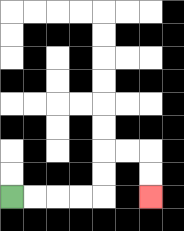{'start': '[0, 8]', 'end': '[6, 8]', 'path_directions': 'R,R,R,R,U,U,R,R,D,D', 'path_coordinates': '[[0, 8], [1, 8], [2, 8], [3, 8], [4, 8], [4, 7], [4, 6], [5, 6], [6, 6], [6, 7], [6, 8]]'}